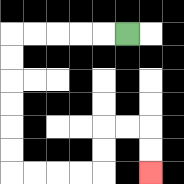{'start': '[5, 1]', 'end': '[6, 7]', 'path_directions': 'L,L,L,L,L,D,D,D,D,D,D,R,R,R,R,U,U,R,R,D,D', 'path_coordinates': '[[5, 1], [4, 1], [3, 1], [2, 1], [1, 1], [0, 1], [0, 2], [0, 3], [0, 4], [0, 5], [0, 6], [0, 7], [1, 7], [2, 7], [3, 7], [4, 7], [4, 6], [4, 5], [5, 5], [6, 5], [6, 6], [6, 7]]'}